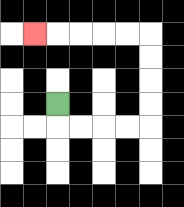{'start': '[2, 4]', 'end': '[1, 1]', 'path_directions': 'D,R,R,R,R,U,U,U,U,L,L,L,L,L', 'path_coordinates': '[[2, 4], [2, 5], [3, 5], [4, 5], [5, 5], [6, 5], [6, 4], [6, 3], [6, 2], [6, 1], [5, 1], [4, 1], [3, 1], [2, 1], [1, 1]]'}